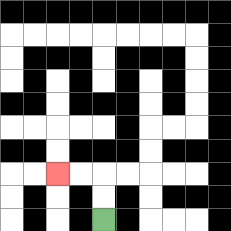{'start': '[4, 9]', 'end': '[2, 7]', 'path_directions': 'U,U,L,L', 'path_coordinates': '[[4, 9], [4, 8], [4, 7], [3, 7], [2, 7]]'}